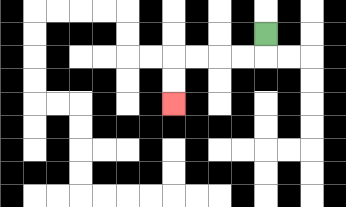{'start': '[11, 1]', 'end': '[7, 4]', 'path_directions': 'D,L,L,L,L,D,D', 'path_coordinates': '[[11, 1], [11, 2], [10, 2], [9, 2], [8, 2], [7, 2], [7, 3], [7, 4]]'}